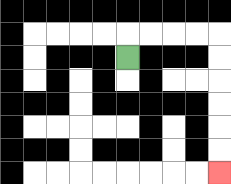{'start': '[5, 2]', 'end': '[9, 7]', 'path_directions': 'U,R,R,R,R,D,D,D,D,D,D', 'path_coordinates': '[[5, 2], [5, 1], [6, 1], [7, 1], [8, 1], [9, 1], [9, 2], [9, 3], [9, 4], [9, 5], [9, 6], [9, 7]]'}